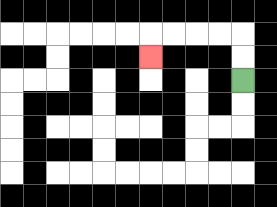{'start': '[10, 3]', 'end': '[6, 2]', 'path_directions': 'U,U,L,L,L,L,D', 'path_coordinates': '[[10, 3], [10, 2], [10, 1], [9, 1], [8, 1], [7, 1], [6, 1], [6, 2]]'}